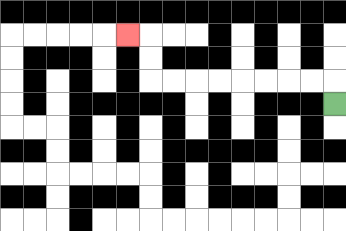{'start': '[14, 4]', 'end': '[5, 1]', 'path_directions': 'U,L,L,L,L,L,L,L,L,U,U,L', 'path_coordinates': '[[14, 4], [14, 3], [13, 3], [12, 3], [11, 3], [10, 3], [9, 3], [8, 3], [7, 3], [6, 3], [6, 2], [6, 1], [5, 1]]'}